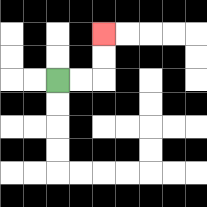{'start': '[2, 3]', 'end': '[4, 1]', 'path_directions': 'R,R,U,U', 'path_coordinates': '[[2, 3], [3, 3], [4, 3], [4, 2], [4, 1]]'}